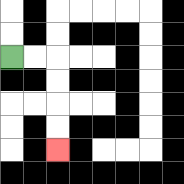{'start': '[0, 2]', 'end': '[2, 6]', 'path_directions': 'R,R,D,D,D,D', 'path_coordinates': '[[0, 2], [1, 2], [2, 2], [2, 3], [2, 4], [2, 5], [2, 6]]'}